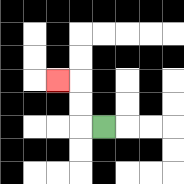{'start': '[4, 5]', 'end': '[2, 3]', 'path_directions': 'L,U,U,L', 'path_coordinates': '[[4, 5], [3, 5], [3, 4], [3, 3], [2, 3]]'}